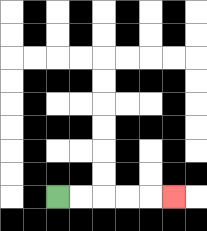{'start': '[2, 8]', 'end': '[7, 8]', 'path_directions': 'R,R,R,R,R', 'path_coordinates': '[[2, 8], [3, 8], [4, 8], [5, 8], [6, 8], [7, 8]]'}